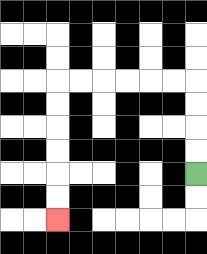{'start': '[8, 7]', 'end': '[2, 9]', 'path_directions': 'U,U,U,U,L,L,L,L,L,L,D,D,D,D,D,D', 'path_coordinates': '[[8, 7], [8, 6], [8, 5], [8, 4], [8, 3], [7, 3], [6, 3], [5, 3], [4, 3], [3, 3], [2, 3], [2, 4], [2, 5], [2, 6], [2, 7], [2, 8], [2, 9]]'}